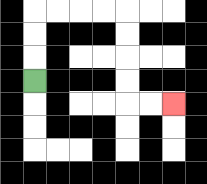{'start': '[1, 3]', 'end': '[7, 4]', 'path_directions': 'U,U,U,R,R,R,R,D,D,D,D,R,R', 'path_coordinates': '[[1, 3], [1, 2], [1, 1], [1, 0], [2, 0], [3, 0], [4, 0], [5, 0], [5, 1], [5, 2], [5, 3], [5, 4], [6, 4], [7, 4]]'}